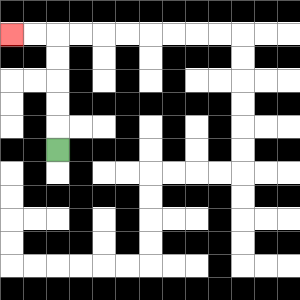{'start': '[2, 6]', 'end': '[0, 1]', 'path_directions': 'U,U,U,U,U,L,L', 'path_coordinates': '[[2, 6], [2, 5], [2, 4], [2, 3], [2, 2], [2, 1], [1, 1], [0, 1]]'}